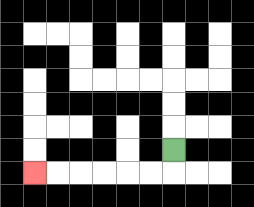{'start': '[7, 6]', 'end': '[1, 7]', 'path_directions': 'D,L,L,L,L,L,L', 'path_coordinates': '[[7, 6], [7, 7], [6, 7], [5, 7], [4, 7], [3, 7], [2, 7], [1, 7]]'}